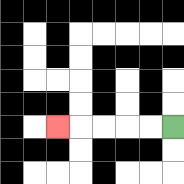{'start': '[7, 5]', 'end': '[2, 5]', 'path_directions': 'L,L,L,L,L', 'path_coordinates': '[[7, 5], [6, 5], [5, 5], [4, 5], [3, 5], [2, 5]]'}